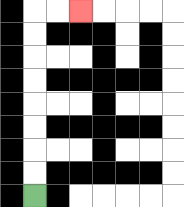{'start': '[1, 8]', 'end': '[3, 0]', 'path_directions': 'U,U,U,U,U,U,U,U,R,R', 'path_coordinates': '[[1, 8], [1, 7], [1, 6], [1, 5], [1, 4], [1, 3], [1, 2], [1, 1], [1, 0], [2, 0], [3, 0]]'}